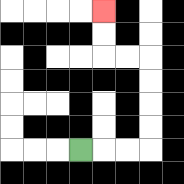{'start': '[3, 6]', 'end': '[4, 0]', 'path_directions': 'R,R,R,U,U,U,U,L,L,U,U', 'path_coordinates': '[[3, 6], [4, 6], [5, 6], [6, 6], [6, 5], [6, 4], [6, 3], [6, 2], [5, 2], [4, 2], [4, 1], [4, 0]]'}